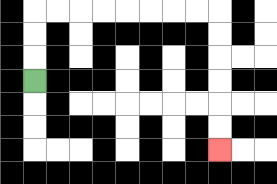{'start': '[1, 3]', 'end': '[9, 6]', 'path_directions': 'U,U,U,R,R,R,R,R,R,R,R,D,D,D,D,D,D', 'path_coordinates': '[[1, 3], [1, 2], [1, 1], [1, 0], [2, 0], [3, 0], [4, 0], [5, 0], [6, 0], [7, 0], [8, 0], [9, 0], [9, 1], [9, 2], [9, 3], [9, 4], [9, 5], [9, 6]]'}